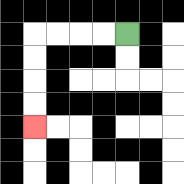{'start': '[5, 1]', 'end': '[1, 5]', 'path_directions': 'L,L,L,L,D,D,D,D', 'path_coordinates': '[[5, 1], [4, 1], [3, 1], [2, 1], [1, 1], [1, 2], [1, 3], [1, 4], [1, 5]]'}